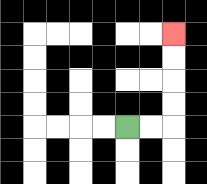{'start': '[5, 5]', 'end': '[7, 1]', 'path_directions': 'R,R,U,U,U,U', 'path_coordinates': '[[5, 5], [6, 5], [7, 5], [7, 4], [7, 3], [7, 2], [7, 1]]'}